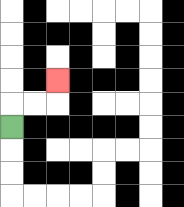{'start': '[0, 5]', 'end': '[2, 3]', 'path_directions': 'U,R,R,U', 'path_coordinates': '[[0, 5], [0, 4], [1, 4], [2, 4], [2, 3]]'}